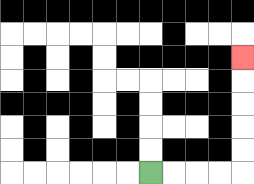{'start': '[6, 7]', 'end': '[10, 2]', 'path_directions': 'R,R,R,R,U,U,U,U,U', 'path_coordinates': '[[6, 7], [7, 7], [8, 7], [9, 7], [10, 7], [10, 6], [10, 5], [10, 4], [10, 3], [10, 2]]'}